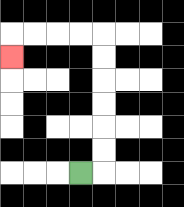{'start': '[3, 7]', 'end': '[0, 2]', 'path_directions': 'R,U,U,U,U,U,U,L,L,L,L,D', 'path_coordinates': '[[3, 7], [4, 7], [4, 6], [4, 5], [4, 4], [4, 3], [4, 2], [4, 1], [3, 1], [2, 1], [1, 1], [0, 1], [0, 2]]'}